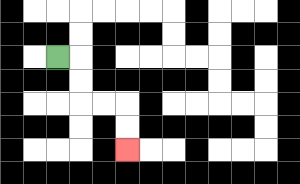{'start': '[2, 2]', 'end': '[5, 6]', 'path_directions': 'R,D,D,R,R,D,D', 'path_coordinates': '[[2, 2], [3, 2], [3, 3], [3, 4], [4, 4], [5, 4], [5, 5], [5, 6]]'}